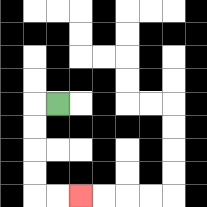{'start': '[2, 4]', 'end': '[3, 8]', 'path_directions': 'L,D,D,D,D,R,R', 'path_coordinates': '[[2, 4], [1, 4], [1, 5], [1, 6], [1, 7], [1, 8], [2, 8], [3, 8]]'}